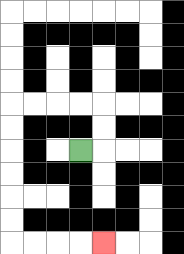{'start': '[3, 6]', 'end': '[4, 10]', 'path_directions': 'R,U,U,L,L,L,L,D,D,D,D,D,D,R,R,R,R', 'path_coordinates': '[[3, 6], [4, 6], [4, 5], [4, 4], [3, 4], [2, 4], [1, 4], [0, 4], [0, 5], [0, 6], [0, 7], [0, 8], [0, 9], [0, 10], [1, 10], [2, 10], [3, 10], [4, 10]]'}